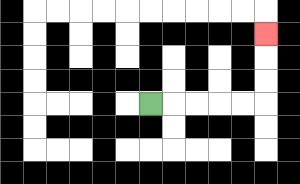{'start': '[6, 4]', 'end': '[11, 1]', 'path_directions': 'R,R,R,R,R,U,U,U', 'path_coordinates': '[[6, 4], [7, 4], [8, 4], [9, 4], [10, 4], [11, 4], [11, 3], [11, 2], [11, 1]]'}